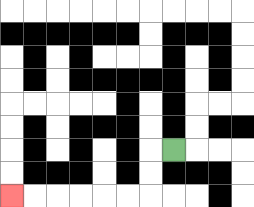{'start': '[7, 6]', 'end': '[0, 8]', 'path_directions': 'L,D,D,L,L,L,L,L,L', 'path_coordinates': '[[7, 6], [6, 6], [6, 7], [6, 8], [5, 8], [4, 8], [3, 8], [2, 8], [1, 8], [0, 8]]'}